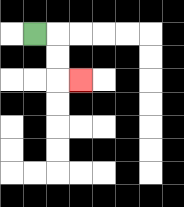{'start': '[1, 1]', 'end': '[3, 3]', 'path_directions': 'R,D,D,R', 'path_coordinates': '[[1, 1], [2, 1], [2, 2], [2, 3], [3, 3]]'}